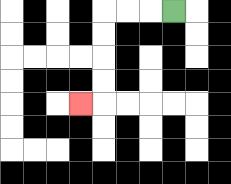{'start': '[7, 0]', 'end': '[3, 4]', 'path_directions': 'L,L,L,D,D,D,D,L', 'path_coordinates': '[[7, 0], [6, 0], [5, 0], [4, 0], [4, 1], [4, 2], [4, 3], [4, 4], [3, 4]]'}